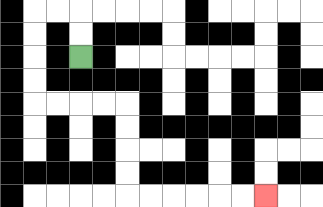{'start': '[3, 2]', 'end': '[11, 8]', 'path_directions': 'U,U,L,L,D,D,D,D,R,R,R,R,D,D,D,D,R,R,R,R,R,R', 'path_coordinates': '[[3, 2], [3, 1], [3, 0], [2, 0], [1, 0], [1, 1], [1, 2], [1, 3], [1, 4], [2, 4], [3, 4], [4, 4], [5, 4], [5, 5], [5, 6], [5, 7], [5, 8], [6, 8], [7, 8], [8, 8], [9, 8], [10, 8], [11, 8]]'}